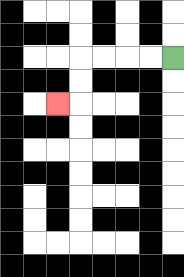{'start': '[7, 2]', 'end': '[2, 4]', 'path_directions': 'L,L,L,L,D,D,L', 'path_coordinates': '[[7, 2], [6, 2], [5, 2], [4, 2], [3, 2], [3, 3], [3, 4], [2, 4]]'}